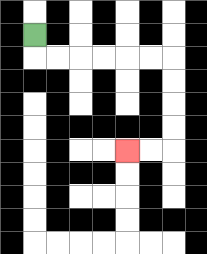{'start': '[1, 1]', 'end': '[5, 6]', 'path_directions': 'D,R,R,R,R,R,R,D,D,D,D,L,L', 'path_coordinates': '[[1, 1], [1, 2], [2, 2], [3, 2], [4, 2], [5, 2], [6, 2], [7, 2], [7, 3], [7, 4], [7, 5], [7, 6], [6, 6], [5, 6]]'}